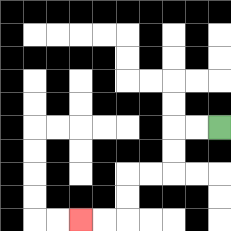{'start': '[9, 5]', 'end': '[3, 9]', 'path_directions': 'L,L,D,D,L,L,D,D,L,L', 'path_coordinates': '[[9, 5], [8, 5], [7, 5], [7, 6], [7, 7], [6, 7], [5, 7], [5, 8], [5, 9], [4, 9], [3, 9]]'}